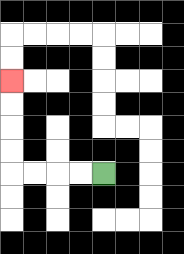{'start': '[4, 7]', 'end': '[0, 3]', 'path_directions': 'L,L,L,L,U,U,U,U', 'path_coordinates': '[[4, 7], [3, 7], [2, 7], [1, 7], [0, 7], [0, 6], [0, 5], [0, 4], [0, 3]]'}